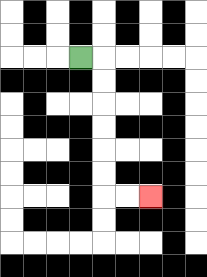{'start': '[3, 2]', 'end': '[6, 8]', 'path_directions': 'R,D,D,D,D,D,D,R,R', 'path_coordinates': '[[3, 2], [4, 2], [4, 3], [4, 4], [4, 5], [4, 6], [4, 7], [4, 8], [5, 8], [6, 8]]'}